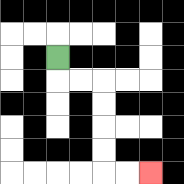{'start': '[2, 2]', 'end': '[6, 7]', 'path_directions': 'D,R,R,D,D,D,D,R,R', 'path_coordinates': '[[2, 2], [2, 3], [3, 3], [4, 3], [4, 4], [4, 5], [4, 6], [4, 7], [5, 7], [6, 7]]'}